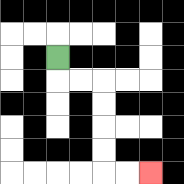{'start': '[2, 2]', 'end': '[6, 7]', 'path_directions': 'D,R,R,D,D,D,D,R,R', 'path_coordinates': '[[2, 2], [2, 3], [3, 3], [4, 3], [4, 4], [4, 5], [4, 6], [4, 7], [5, 7], [6, 7]]'}